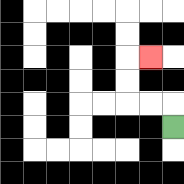{'start': '[7, 5]', 'end': '[6, 2]', 'path_directions': 'U,L,L,U,U,R', 'path_coordinates': '[[7, 5], [7, 4], [6, 4], [5, 4], [5, 3], [5, 2], [6, 2]]'}